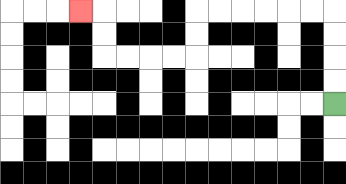{'start': '[14, 4]', 'end': '[3, 0]', 'path_directions': 'U,U,U,U,L,L,L,L,L,L,D,D,L,L,L,L,U,U,L', 'path_coordinates': '[[14, 4], [14, 3], [14, 2], [14, 1], [14, 0], [13, 0], [12, 0], [11, 0], [10, 0], [9, 0], [8, 0], [8, 1], [8, 2], [7, 2], [6, 2], [5, 2], [4, 2], [4, 1], [4, 0], [3, 0]]'}